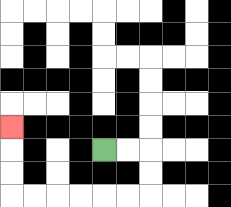{'start': '[4, 6]', 'end': '[0, 5]', 'path_directions': 'R,R,D,D,L,L,L,L,L,L,U,U,U', 'path_coordinates': '[[4, 6], [5, 6], [6, 6], [6, 7], [6, 8], [5, 8], [4, 8], [3, 8], [2, 8], [1, 8], [0, 8], [0, 7], [0, 6], [0, 5]]'}